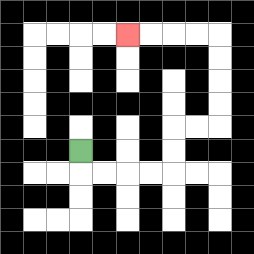{'start': '[3, 6]', 'end': '[5, 1]', 'path_directions': 'D,R,R,R,R,U,U,R,R,U,U,U,U,L,L,L,L', 'path_coordinates': '[[3, 6], [3, 7], [4, 7], [5, 7], [6, 7], [7, 7], [7, 6], [7, 5], [8, 5], [9, 5], [9, 4], [9, 3], [9, 2], [9, 1], [8, 1], [7, 1], [6, 1], [5, 1]]'}